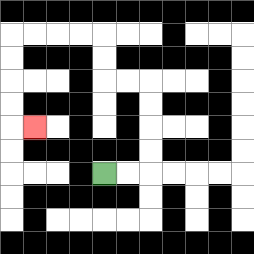{'start': '[4, 7]', 'end': '[1, 5]', 'path_directions': 'R,R,U,U,U,U,L,L,U,U,L,L,L,L,D,D,D,D,R', 'path_coordinates': '[[4, 7], [5, 7], [6, 7], [6, 6], [6, 5], [6, 4], [6, 3], [5, 3], [4, 3], [4, 2], [4, 1], [3, 1], [2, 1], [1, 1], [0, 1], [0, 2], [0, 3], [0, 4], [0, 5], [1, 5]]'}